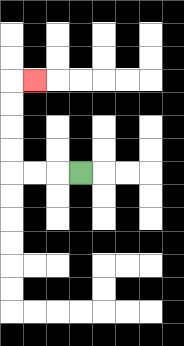{'start': '[3, 7]', 'end': '[1, 3]', 'path_directions': 'L,L,L,U,U,U,U,R', 'path_coordinates': '[[3, 7], [2, 7], [1, 7], [0, 7], [0, 6], [0, 5], [0, 4], [0, 3], [1, 3]]'}